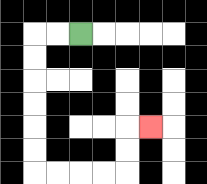{'start': '[3, 1]', 'end': '[6, 5]', 'path_directions': 'L,L,D,D,D,D,D,D,R,R,R,R,U,U,R', 'path_coordinates': '[[3, 1], [2, 1], [1, 1], [1, 2], [1, 3], [1, 4], [1, 5], [1, 6], [1, 7], [2, 7], [3, 7], [4, 7], [5, 7], [5, 6], [5, 5], [6, 5]]'}